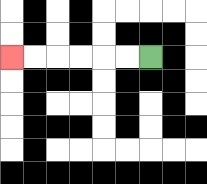{'start': '[6, 2]', 'end': '[0, 2]', 'path_directions': 'L,L,L,L,L,L', 'path_coordinates': '[[6, 2], [5, 2], [4, 2], [3, 2], [2, 2], [1, 2], [0, 2]]'}